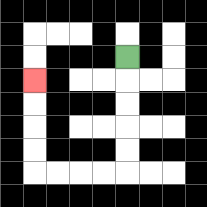{'start': '[5, 2]', 'end': '[1, 3]', 'path_directions': 'D,D,D,D,D,L,L,L,L,U,U,U,U', 'path_coordinates': '[[5, 2], [5, 3], [5, 4], [5, 5], [5, 6], [5, 7], [4, 7], [3, 7], [2, 7], [1, 7], [1, 6], [1, 5], [1, 4], [1, 3]]'}